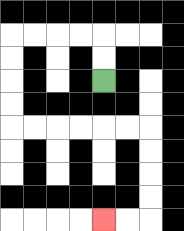{'start': '[4, 3]', 'end': '[4, 9]', 'path_directions': 'U,U,L,L,L,L,D,D,D,D,R,R,R,R,R,R,D,D,D,D,L,L', 'path_coordinates': '[[4, 3], [4, 2], [4, 1], [3, 1], [2, 1], [1, 1], [0, 1], [0, 2], [0, 3], [0, 4], [0, 5], [1, 5], [2, 5], [3, 5], [4, 5], [5, 5], [6, 5], [6, 6], [6, 7], [6, 8], [6, 9], [5, 9], [4, 9]]'}